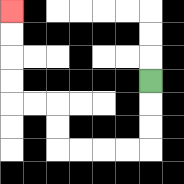{'start': '[6, 3]', 'end': '[0, 0]', 'path_directions': 'D,D,D,L,L,L,L,U,U,L,L,U,U,U,U', 'path_coordinates': '[[6, 3], [6, 4], [6, 5], [6, 6], [5, 6], [4, 6], [3, 6], [2, 6], [2, 5], [2, 4], [1, 4], [0, 4], [0, 3], [0, 2], [0, 1], [0, 0]]'}